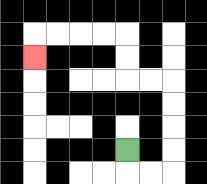{'start': '[5, 6]', 'end': '[1, 2]', 'path_directions': 'D,R,R,U,U,U,U,L,L,U,U,L,L,L,L,D', 'path_coordinates': '[[5, 6], [5, 7], [6, 7], [7, 7], [7, 6], [7, 5], [7, 4], [7, 3], [6, 3], [5, 3], [5, 2], [5, 1], [4, 1], [3, 1], [2, 1], [1, 1], [1, 2]]'}